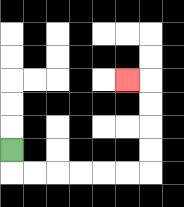{'start': '[0, 6]', 'end': '[5, 3]', 'path_directions': 'D,R,R,R,R,R,R,U,U,U,U,L', 'path_coordinates': '[[0, 6], [0, 7], [1, 7], [2, 7], [3, 7], [4, 7], [5, 7], [6, 7], [6, 6], [6, 5], [6, 4], [6, 3], [5, 3]]'}